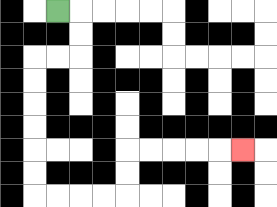{'start': '[2, 0]', 'end': '[10, 6]', 'path_directions': 'R,D,D,L,L,D,D,D,D,D,D,R,R,R,R,U,U,R,R,R,R,R', 'path_coordinates': '[[2, 0], [3, 0], [3, 1], [3, 2], [2, 2], [1, 2], [1, 3], [1, 4], [1, 5], [1, 6], [1, 7], [1, 8], [2, 8], [3, 8], [4, 8], [5, 8], [5, 7], [5, 6], [6, 6], [7, 6], [8, 6], [9, 6], [10, 6]]'}